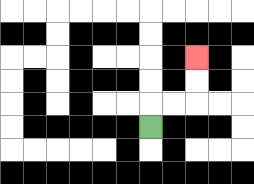{'start': '[6, 5]', 'end': '[8, 2]', 'path_directions': 'U,R,R,U,U', 'path_coordinates': '[[6, 5], [6, 4], [7, 4], [8, 4], [8, 3], [8, 2]]'}